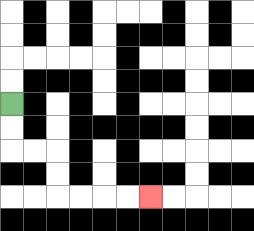{'start': '[0, 4]', 'end': '[6, 8]', 'path_directions': 'D,D,R,R,D,D,R,R,R,R', 'path_coordinates': '[[0, 4], [0, 5], [0, 6], [1, 6], [2, 6], [2, 7], [2, 8], [3, 8], [4, 8], [5, 8], [6, 8]]'}